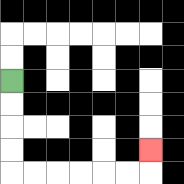{'start': '[0, 3]', 'end': '[6, 6]', 'path_directions': 'D,D,D,D,R,R,R,R,R,R,U', 'path_coordinates': '[[0, 3], [0, 4], [0, 5], [0, 6], [0, 7], [1, 7], [2, 7], [3, 7], [4, 7], [5, 7], [6, 7], [6, 6]]'}